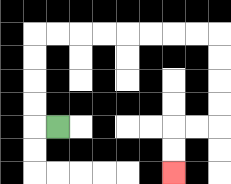{'start': '[2, 5]', 'end': '[7, 7]', 'path_directions': 'L,U,U,U,U,R,R,R,R,R,R,R,R,D,D,D,D,L,L,D,D', 'path_coordinates': '[[2, 5], [1, 5], [1, 4], [1, 3], [1, 2], [1, 1], [2, 1], [3, 1], [4, 1], [5, 1], [6, 1], [7, 1], [8, 1], [9, 1], [9, 2], [9, 3], [9, 4], [9, 5], [8, 5], [7, 5], [7, 6], [7, 7]]'}